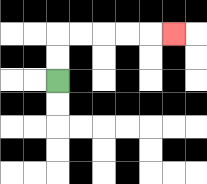{'start': '[2, 3]', 'end': '[7, 1]', 'path_directions': 'U,U,R,R,R,R,R', 'path_coordinates': '[[2, 3], [2, 2], [2, 1], [3, 1], [4, 1], [5, 1], [6, 1], [7, 1]]'}